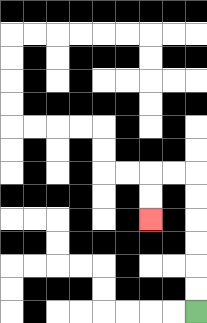{'start': '[8, 13]', 'end': '[6, 9]', 'path_directions': 'U,U,U,U,U,U,L,L,D,D', 'path_coordinates': '[[8, 13], [8, 12], [8, 11], [8, 10], [8, 9], [8, 8], [8, 7], [7, 7], [6, 7], [6, 8], [6, 9]]'}